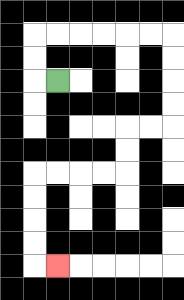{'start': '[2, 3]', 'end': '[2, 11]', 'path_directions': 'L,U,U,R,R,R,R,R,R,D,D,D,D,L,L,D,D,L,L,L,L,D,D,D,D,R', 'path_coordinates': '[[2, 3], [1, 3], [1, 2], [1, 1], [2, 1], [3, 1], [4, 1], [5, 1], [6, 1], [7, 1], [7, 2], [7, 3], [7, 4], [7, 5], [6, 5], [5, 5], [5, 6], [5, 7], [4, 7], [3, 7], [2, 7], [1, 7], [1, 8], [1, 9], [1, 10], [1, 11], [2, 11]]'}